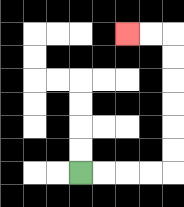{'start': '[3, 7]', 'end': '[5, 1]', 'path_directions': 'R,R,R,R,U,U,U,U,U,U,L,L', 'path_coordinates': '[[3, 7], [4, 7], [5, 7], [6, 7], [7, 7], [7, 6], [7, 5], [7, 4], [7, 3], [7, 2], [7, 1], [6, 1], [5, 1]]'}